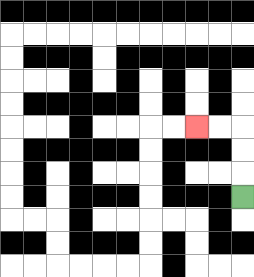{'start': '[10, 8]', 'end': '[8, 5]', 'path_directions': 'U,U,U,L,L', 'path_coordinates': '[[10, 8], [10, 7], [10, 6], [10, 5], [9, 5], [8, 5]]'}